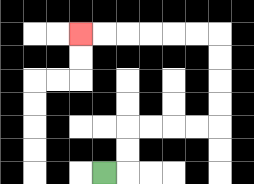{'start': '[4, 7]', 'end': '[3, 1]', 'path_directions': 'R,U,U,R,R,R,R,U,U,U,U,L,L,L,L,L,L', 'path_coordinates': '[[4, 7], [5, 7], [5, 6], [5, 5], [6, 5], [7, 5], [8, 5], [9, 5], [9, 4], [9, 3], [9, 2], [9, 1], [8, 1], [7, 1], [6, 1], [5, 1], [4, 1], [3, 1]]'}